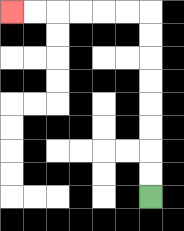{'start': '[6, 8]', 'end': '[0, 0]', 'path_directions': 'U,U,U,U,U,U,U,U,L,L,L,L,L,L', 'path_coordinates': '[[6, 8], [6, 7], [6, 6], [6, 5], [6, 4], [6, 3], [6, 2], [6, 1], [6, 0], [5, 0], [4, 0], [3, 0], [2, 0], [1, 0], [0, 0]]'}